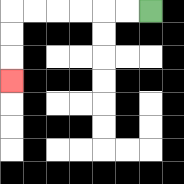{'start': '[6, 0]', 'end': '[0, 3]', 'path_directions': 'L,L,L,L,L,L,D,D,D', 'path_coordinates': '[[6, 0], [5, 0], [4, 0], [3, 0], [2, 0], [1, 0], [0, 0], [0, 1], [0, 2], [0, 3]]'}